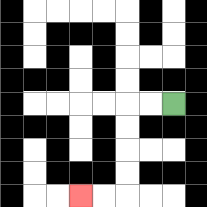{'start': '[7, 4]', 'end': '[3, 8]', 'path_directions': 'L,L,D,D,D,D,L,L', 'path_coordinates': '[[7, 4], [6, 4], [5, 4], [5, 5], [5, 6], [5, 7], [5, 8], [4, 8], [3, 8]]'}